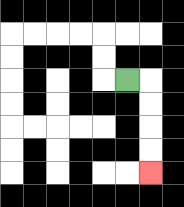{'start': '[5, 3]', 'end': '[6, 7]', 'path_directions': 'R,D,D,D,D', 'path_coordinates': '[[5, 3], [6, 3], [6, 4], [6, 5], [6, 6], [6, 7]]'}